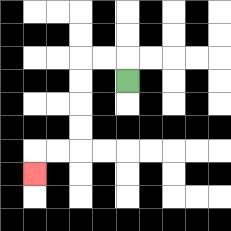{'start': '[5, 3]', 'end': '[1, 7]', 'path_directions': 'U,L,L,D,D,D,D,L,L,D', 'path_coordinates': '[[5, 3], [5, 2], [4, 2], [3, 2], [3, 3], [3, 4], [3, 5], [3, 6], [2, 6], [1, 6], [1, 7]]'}